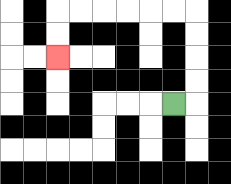{'start': '[7, 4]', 'end': '[2, 2]', 'path_directions': 'R,U,U,U,U,L,L,L,L,L,L,D,D', 'path_coordinates': '[[7, 4], [8, 4], [8, 3], [8, 2], [8, 1], [8, 0], [7, 0], [6, 0], [5, 0], [4, 0], [3, 0], [2, 0], [2, 1], [2, 2]]'}